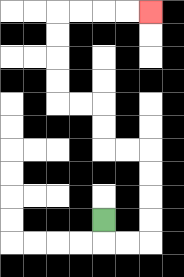{'start': '[4, 9]', 'end': '[6, 0]', 'path_directions': 'D,R,R,U,U,U,U,L,L,U,U,L,L,U,U,U,U,R,R,R,R', 'path_coordinates': '[[4, 9], [4, 10], [5, 10], [6, 10], [6, 9], [6, 8], [6, 7], [6, 6], [5, 6], [4, 6], [4, 5], [4, 4], [3, 4], [2, 4], [2, 3], [2, 2], [2, 1], [2, 0], [3, 0], [4, 0], [5, 0], [6, 0]]'}